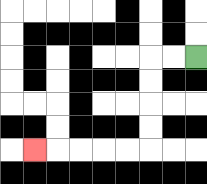{'start': '[8, 2]', 'end': '[1, 6]', 'path_directions': 'L,L,D,D,D,D,L,L,L,L,L', 'path_coordinates': '[[8, 2], [7, 2], [6, 2], [6, 3], [6, 4], [6, 5], [6, 6], [5, 6], [4, 6], [3, 6], [2, 6], [1, 6]]'}